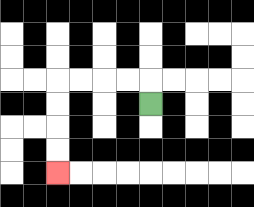{'start': '[6, 4]', 'end': '[2, 7]', 'path_directions': 'U,L,L,L,L,D,D,D,D', 'path_coordinates': '[[6, 4], [6, 3], [5, 3], [4, 3], [3, 3], [2, 3], [2, 4], [2, 5], [2, 6], [2, 7]]'}